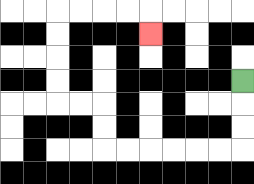{'start': '[10, 3]', 'end': '[6, 1]', 'path_directions': 'D,D,D,L,L,L,L,L,L,U,U,L,L,U,U,U,U,R,R,R,R,D', 'path_coordinates': '[[10, 3], [10, 4], [10, 5], [10, 6], [9, 6], [8, 6], [7, 6], [6, 6], [5, 6], [4, 6], [4, 5], [4, 4], [3, 4], [2, 4], [2, 3], [2, 2], [2, 1], [2, 0], [3, 0], [4, 0], [5, 0], [6, 0], [6, 1]]'}